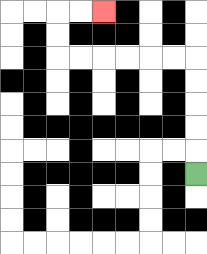{'start': '[8, 7]', 'end': '[4, 0]', 'path_directions': 'U,U,U,U,U,L,L,L,L,L,L,U,U,R,R', 'path_coordinates': '[[8, 7], [8, 6], [8, 5], [8, 4], [8, 3], [8, 2], [7, 2], [6, 2], [5, 2], [4, 2], [3, 2], [2, 2], [2, 1], [2, 0], [3, 0], [4, 0]]'}